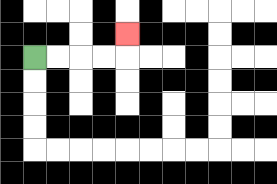{'start': '[1, 2]', 'end': '[5, 1]', 'path_directions': 'R,R,R,R,U', 'path_coordinates': '[[1, 2], [2, 2], [3, 2], [4, 2], [5, 2], [5, 1]]'}